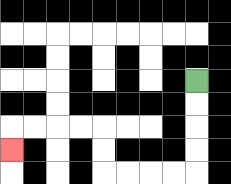{'start': '[8, 3]', 'end': '[0, 6]', 'path_directions': 'D,D,D,D,L,L,L,L,U,U,L,L,L,L,D', 'path_coordinates': '[[8, 3], [8, 4], [8, 5], [8, 6], [8, 7], [7, 7], [6, 7], [5, 7], [4, 7], [4, 6], [4, 5], [3, 5], [2, 5], [1, 5], [0, 5], [0, 6]]'}